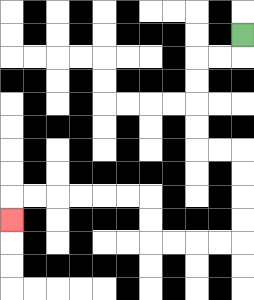{'start': '[10, 1]', 'end': '[0, 9]', 'path_directions': 'D,L,L,D,D,D,D,R,R,D,D,D,D,L,L,L,L,U,U,L,L,L,L,L,L,D', 'path_coordinates': '[[10, 1], [10, 2], [9, 2], [8, 2], [8, 3], [8, 4], [8, 5], [8, 6], [9, 6], [10, 6], [10, 7], [10, 8], [10, 9], [10, 10], [9, 10], [8, 10], [7, 10], [6, 10], [6, 9], [6, 8], [5, 8], [4, 8], [3, 8], [2, 8], [1, 8], [0, 8], [0, 9]]'}